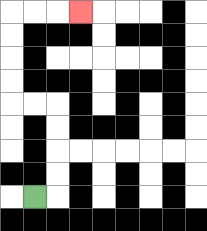{'start': '[1, 8]', 'end': '[3, 0]', 'path_directions': 'R,U,U,U,U,L,L,U,U,U,U,R,R,R', 'path_coordinates': '[[1, 8], [2, 8], [2, 7], [2, 6], [2, 5], [2, 4], [1, 4], [0, 4], [0, 3], [0, 2], [0, 1], [0, 0], [1, 0], [2, 0], [3, 0]]'}